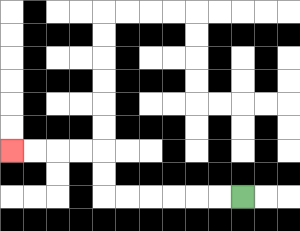{'start': '[10, 8]', 'end': '[0, 6]', 'path_directions': 'L,L,L,L,L,L,U,U,L,L,L,L', 'path_coordinates': '[[10, 8], [9, 8], [8, 8], [7, 8], [6, 8], [5, 8], [4, 8], [4, 7], [4, 6], [3, 6], [2, 6], [1, 6], [0, 6]]'}